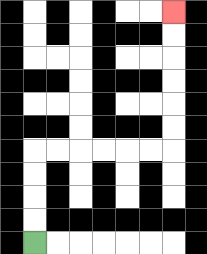{'start': '[1, 10]', 'end': '[7, 0]', 'path_directions': 'U,U,U,U,R,R,R,R,R,R,U,U,U,U,U,U', 'path_coordinates': '[[1, 10], [1, 9], [1, 8], [1, 7], [1, 6], [2, 6], [3, 6], [4, 6], [5, 6], [6, 6], [7, 6], [7, 5], [7, 4], [7, 3], [7, 2], [7, 1], [7, 0]]'}